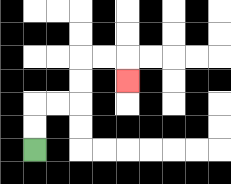{'start': '[1, 6]', 'end': '[5, 3]', 'path_directions': 'U,U,R,R,U,U,R,R,D', 'path_coordinates': '[[1, 6], [1, 5], [1, 4], [2, 4], [3, 4], [3, 3], [3, 2], [4, 2], [5, 2], [5, 3]]'}